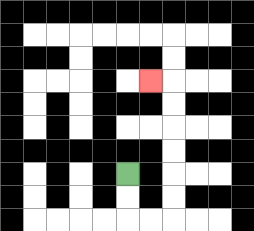{'start': '[5, 7]', 'end': '[6, 3]', 'path_directions': 'D,D,R,R,U,U,U,U,U,U,L', 'path_coordinates': '[[5, 7], [5, 8], [5, 9], [6, 9], [7, 9], [7, 8], [7, 7], [7, 6], [7, 5], [7, 4], [7, 3], [6, 3]]'}